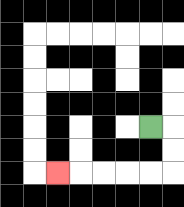{'start': '[6, 5]', 'end': '[2, 7]', 'path_directions': 'R,D,D,L,L,L,L,L', 'path_coordinates': '[[6, 5], [7, 5], [7, 6], [7, 7], [6, 7], [5, 7], [4, 7], [3, 7], [2, 7]]'}